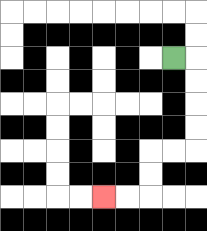{'start': '[7, 2]', 'end': '[4, 8]', 'path_directions': 'R,D,D,D,D,L,L,D,D,L,L', 'path_coordinates': '[[7, 2], [8, 2], [8, 3], [8, 4], [8, 5], [8, 6], [7, 6], [6, 6], [6, 7], [6, 8], [5, 8], [4, 8]]'}